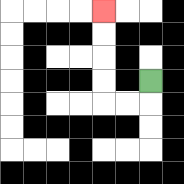{'start': '[6, 3]', 'end': '[4, 0]', 'path_directions': 'D,L,L,U,U,U,U', 'path_coordinates': '[[6, 3], [6, 4], [5, 4], [4, 4], [4, 3], [4, 2], [4, 1], [4, 0]]'}